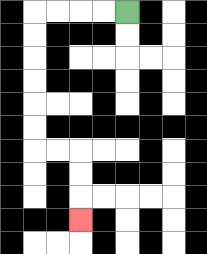{'start': '[5, 0]', 'end': '[3, 9]', 'path_directions': 'L,L,L,L,D,D,D,D,D,D,R,R,D,D,D', 'path_coordinates': '[[5, 0], [4, 0], [3, 0], [2, 0], [1, 0], [1, 1], [1, 2], [1, 3], [1, 4], [1, 5], [1, 6], [2, 6], [3, 6], [3, 7], [3, 8], [3, 9]]'}